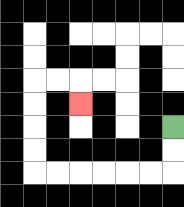{'start': '[7, 5]', 'end': '[3, 4]', 'path_directions': 'D,D,L,L,L,L,L,L,U,U,U,U,R,R,D', 'path_coordinates': '[[7, 5], [7, 6], [7, 7], [6, 7], [5, 7], [4, 7], [3, 7], [2, 7], [1, 7], [1, 6], [1, 5], [1, 4], [1, 3], [2, 3], [3, 3], [3, 4]]'}